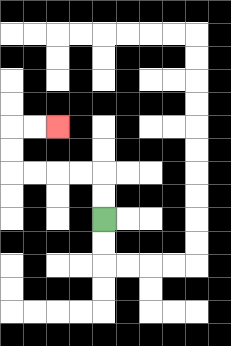{'start': '[4, 9]', 'end': '[2, 5]', 'path_directions': 'U,U,L,L,L,L,U,U,R,R', 'path_coordinates': '[[4, 9], [4, 8], [4, 7], [3, 7], [2, 7], [1, 7], [0, 7], [0, 6], [0, 5], [1, 5], [2, 5]]'}